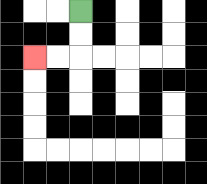{'start': '[3, 0]', 'end': '[1, 2]', 'path_directions': 'D,D,L,L', 'path_coordinates': '[[3, 0], [3, 1], [3, 2], [2, 2], [1, 2]]'}